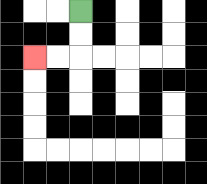{'start': '[3, 0]', 'end': '[1, 2]', 'path_directions': 'D,D,L,L', 'path_coordinates': '[[3, 0], [3, 1], [3, 2], [2, 2], [1, 2]]'}